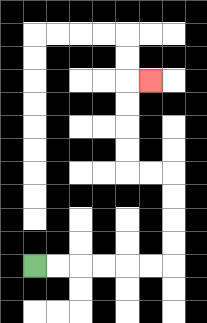{'start': '[1, 11]', 'end': '[6, 3]', 'path_directions': 'R,R,R,R,R,R,U,U,U,U,L,L,U,U,U,U,R', 'path_coordinates': '[[1, 11], [2, 11], [3, 11], [4, 11], [5, 11], [6, 11], [7, 11], [7, 10], [7, 9], [7, 8], [7, 7], [6, 7], [5, 7], [5, 6], [5, 5], [5, 4], [5, 3], [6, 3]]'}